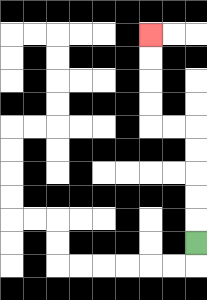{'start': '[8, 10]', 'end': '[6, 1]', 'path_directions': 'U,U,U,U,U,L,L,U,U,U,U', 'path_coordinates': '[[8, 10], [8, 9], [8, 8], [8, 7], [8, 6], [8, 5], [7, 5], [6, 5], [6, 4], [6, 3], [6, 2], [6, 1]]'}